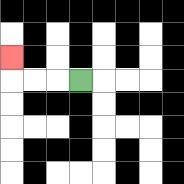{'start': '[3, 3]', 'end': '[0, 2]', 'path_directions': 'L,L,L,U', 'path_coordinates': '[[3, 3], [2, 3], [1, 3], [0, 3], [0, 2]]'}